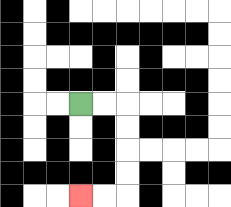{'start': '[3, 4]', 'end': '[3, 8]', 'path_directions': 'R,R,D,D,D,D,L,L', 'path_coordinates': '[[3, 4], [4, 4], [5, 4], [5, 5], [5, 6], [5, 7], [5, 8], [4, 8], [3, 8]]'}